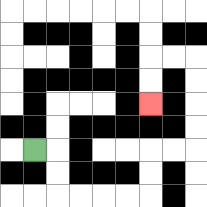{'start': '[1, 6]', 'end': '[6, 4]', 'path_directions': 'R,D,D,R,R,R,R,U,U,R,R,U,U,U,U,L,L,D,D', 'path_coordinates': '[[1, 6], [2, 6], [2, 7], [2, 8], [3, 8], [4, 8], [5, 8], [6, 8], [6, 7], [6, 6], [7, 6], [8, 6], [8, 5], [8, 4], [8, 3], [8, 2], [7, 2], [6, 2], [6, 3], [6, 4]]'}